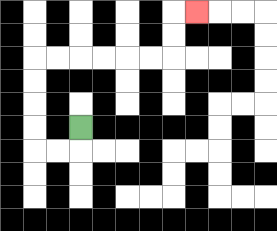{'start': '[3, 5]', 'end': '[8, 0]', 'path_directions': 'D,L,L,U,U,U,U,R,R,R,R,R,R,U,U,R', 'path_coordinates': '[[3, 5], [3, 6], [2, 6], [1, 6], [1, 5], [1, 4], [1, 3], [1, 2], [2, 2], [3, 2], [4, 2], [5, 2], [6, 2], [7, 2], [7, 1], [7, 0], [8, 0]]'}